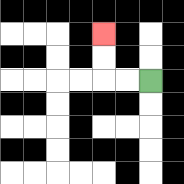{'start': '[6, 3]', 'end': '[4, 1]', 'path_directions': 'L,L,U,U', 'path_coordinates': '[[6, 3], [5, 3], [4, 3], [4, 2], [4, 1]]'}